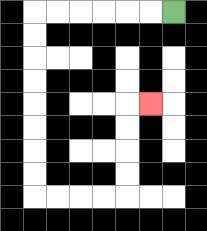{'start': '[7, 0]', 'end': '[6, 4]', 'path_directions': 'L,L,L,L,L,L,D,D,D,D,D,D,D,D,R,R,R,R,U,U,U,U,R', 'path_coordinates': '[[7, 0], [6, 0], [5, 0], [4, 0], [3, 0], [2, 0], [1, 0], [1, 1], [1, 2], [1, 3], [1, 4], [1, 5], [1, 6], [1, 7], [1, 8], [2, 8], [3, 8], [4, 8], [5, 8], [5, 7], [5, 6], [5, 5], [5, 4], [6, 4]]'}